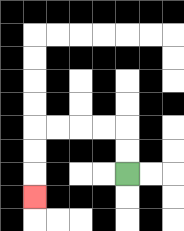{'start': '[5, 7]', 'end': '[1, 8]', 'path_directions': 'U,U,L,L,L,L,D,D,D', 'path_coordinates': '[[5, 7], [5, 6], [5, 5], [4, 5], [3, 5], [2, 5], [1, 5], [1, 6], [1, 7], [1, 8]]'}